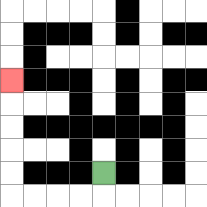{'start': '[4, 7]', 'end': '[0, 3]', 'path_directions': 'D,L,L,L,L,U,U,U,U,U', 'path_coordinates': '[[4, 7], [4, 8], [3, 8], [2, 8], [1, 8], [0, 8], [0, 7], [0, 6], [0, 5], [0, 4], [0, 3]]'}